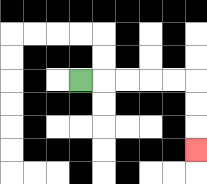{'start': '[3, 3]', 'end': '[8, 6]', 'path_directions': 'R,R,R,R,R,D,D,D', 'path_coordinates': '[[3, 3], [4, 3], [5, 3], [6, 3], [7, 3], [8, 3], [8, 4], [8, 5], [8, 6]]'}